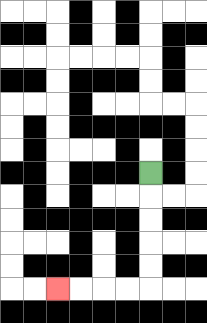{'start': '[6, 7]', 'end': '[2, 12]', 'path_directions': 'D,D,D,D,D,L,L,L,L', 'path_coordinates': '[[6, 7], [6, 8], [6, 9], [6, 10], [6, 11], [6, 12], [5, 12], [4, 12], [3, 12], [2, 12]]'}